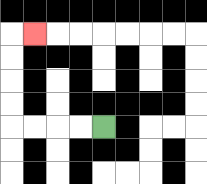{'start': '[4, 5]', 'end': '[1, 1]', 'path_directions': 'L,L,L,L,U,U,U,U,R', 'path_coordinates': '[[4, 5], [3, 5], [2, 5], [1, 5], [0, 5], [0, 4], [0, 3], [0, 2], [0, 1], [1, 1]]'}